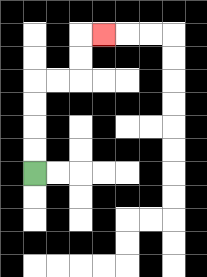{'start': '[1, 7]', 'end': '[4, 1]', 'path_directions': 'U,U,U,U,R,R,U,U,R', 'path_coordinates': '[[1, 7], [1, 6], [1, 5], [1, 4], [1, 3], [2, 3], [3, 3], [3, 2], [3, 1], [4, 1]]'}